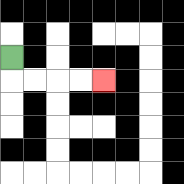{'start': '[0, 2]', 'end': '[4, 3]', 'path_directions': 'D,R,R,R,R', 'path_coordinates': '[[0, 2], [0, 3], [1, 3], [2, 3], [3, 3], [4, 3]]'}